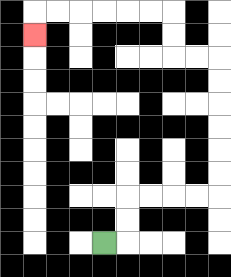{'start': '[4, 10]', 'end': '[1, 1]', 'path_directions': 'R,U,U,R,R,R,R,U,U,U,U,U,U,L,L,U,U,L,L,L,L,L,L,D', 'path_coordinates': '[[4, 10], [5, 10], [5, 9], [5, 8], [6, 8], [7, 8], [8, 8], [9, 8], [9, 7], [9, 6], [9, 5], [9, 4], [9, 3], [9, 2], [8, 2], [7, 2], [7, 1], [7, 0], [6, 0], [5, 0], [4, 0], [3, 0], [2, 0], [1, 0], [1, 1]]'}